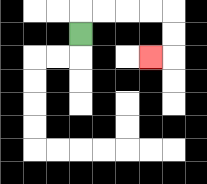{'start': '[3, 1]', 'end': '[6, 2]', 'path_directions': 'U,R,R,R,R,D,D,L', 'path_coordinates': '[[3, 1], [3, 0], [4, 0], [5, 0], [6, 0], [7, 0], [7, 1], [7, 2], [6, 2]]'}